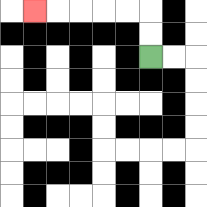{'start': '[6, 2]', 'end': '[1, 0]', 'path_directions': 'U,U,L,L,L,L,L', 'path_coordinates': '[[6, 2], [6, 1], [6, 0], [5, 0], [4, 0], [3, 0], [2, 0], [1, 0]]'}